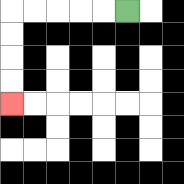{'start': '[5, 0]', 'end': '[0, 4]', 'path_directions': 'L,L,L,L,L,D,D,D,D', 'path_coordinates': '[[5, 0], [4, 0], [3, 0], [2, 0], [1, 0], [0, 0], [0, 1], [0, 2], [0, 3], [0, 4]]'}